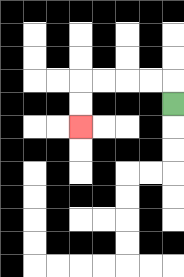{'start': '[7, 4]', 'end': '[3, 5]', 'path_directions': 'U,L,L,L,L,D,D', 'path_coordinates': '[[7, 4], [7, 3], [6, 3], [5, 3], [4, 3], [3, 3], [3, 4], [3, 5]]'}